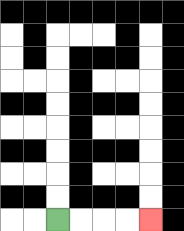{'start': '[2, 9]', 'end': '[6, 9]', 'path_directions': 'R,R,R,R', 'path_coordinates': '[[2, 9], [3, 9], [4, 9], [5, 9], [6, 9]]'}